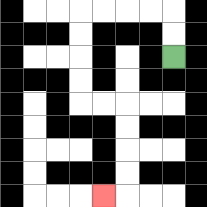{'start': '[7, 2]', 'end': '[4, 8]', 'path_directions': 'U,U,L,L,L,L,D,D,D,D,R,R,D,D,D,D,L', 'path_coordinates': '[[7, 2], [7, 1], [7, 0], [6, 0], [5, 0], [4, 0], [3, 0], [3, 1], [3, 2], [3, 3], [3, 4], [4, 4], [5, 4], [5, 5], [5, 6], [5, 7], [5, 8], [4, 8]]'}